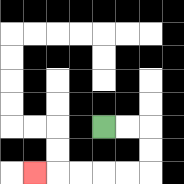{'start': '[4, 5]', 'end': '[1, 7]', 'path_directions': 'R,R,D,D,L,L,L,L,L', 'path_coordinates': '[[4, 5], [5, 5], [6, 5], [6, 6], [6, 7], [5, 7], [4, 7], [3, 7], [2, 7], [1, 7]]'}